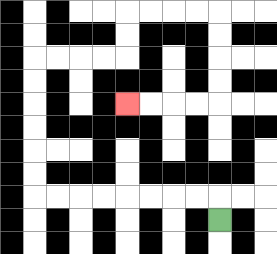{'start': '[9, 9]', 'end': '[5, 4]', 'path_directions': 'U,L,L,L,L,L,L,L,L,U,U,U,U,U,U,R,R,R,R,U,U,R,R,R,R,D,D,D,D,L,L,L,L', 'path_coordinates': '[[9, 9], [9, 8], [8, 8], [7, 8], [6, 8], [5, 8], [4, 8], [3, 8], [2, 8], [1, 8], [1, 7], [1, 6], [1, 5], [1, 4], [1, 3], [1, 2], [2, 2], [3, 2], [4, 2], [5, 2], [5, 1], [5, 0], [6, 0], [7, 0], [8, 0], [9, 0], [9, 1], [9, 2], [9, 3], [9, 4], [8, 4], [7, 4], [6, 4], [5, 4]]'}